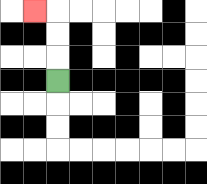{'start': '[2, 3]', 'end': '[1, 0]', 'path_directions': 'U,U,U,L', 'path_coordinates': '[[2, 3], [2, 2], [2, 1], [2, 0], [1, 0]]'}